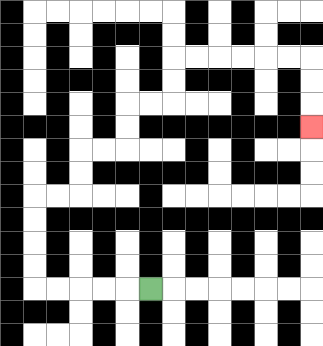{'start': '[6, 12]', 'end': '[13, 5]', 'path_directions': 'L,L,L,L,L,U,U,U,U,R,R,U,U,R,R,U,U,R,R,U,U,R,R,R,R,R,R,D,D,D', 'path_coordinates': '[[6, 12], [5, 12], [4, 12], [3, 12], [2, 12], [1, 12], [1, 11], [1, 10], [1, 9], [1, 8], [2, 8], [3, 8], [3, 7], [3, 6], [4, 6], [5, 6], [5, 5], [5, 4], [6, 4], [7, 4], [7, 3], [7, 2], [8, 2], [9, 2], [10, 2], [11, 2], [12, 2], [13, 2], [13, 3], [13, 4], [13, 5]]'}